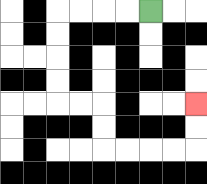{'start': '[6, 0]', 'end': '[8, 4]', 'path_directions': 'L,L,L,L,D,D,D,D,R,R,D,D,R,R,R,R,U,U', 'path_coordinates': '[[6, 0], [5, 0], [4, 0], [3, 0], [2, 0], [2, 1], [2, 2], [2, 3], [2, 4], [3, 4], [4, 4], [4, 5], [4, 6], [5, 6], [6, 6], [7, 6], [8, 6], [8, 5], [8, 4]]'}